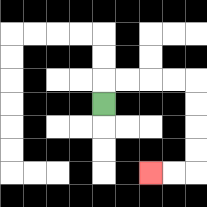{'start': '[4, 4]', 'end': '[6, 7]', 'path_directions': 'U,R,R,R,R,D,D,D,D,L,L', 'path_coordinates': '[[4, 4], [4, 3], [5, 3], [6, 3], [7, 3], [8, 3], [8, 4], [8, 5], [8, 6], [8, 7], [7, 7], [6, 7]]'}